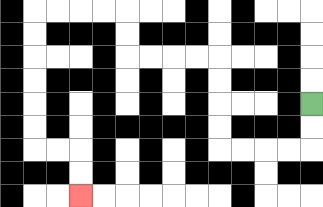{'start': '[13, 4]', 'end': '[3, 8]', 'path_directions': 'D,D,L,L,L,L,U,U,U,U,L,L,L,L,U,U,L,L,L,L,D,D,D,D,D,D,R,R,D,D', 'path_coordinates': '[[13, 4], [13, 5], [13, 6], [12, 6], [11, 6], [10, 6], [9, 6], [9, 5], [9, 4], [9, 3], [9, 2], [8, 2], [7, 2], [6, 2], [5, 2], [5, 1], [5, 0], [4, 0], [3, 0], [2, 0], [1, 0], [1, 1], [1, 2], [1, 3], [1, 4], [1, 5], [1, 6], [2, 6], [3, 6], [3, 7], [3, 8]]'}